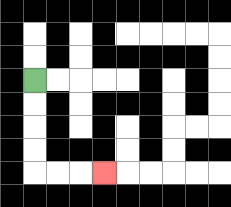{'start': '[1, 3]', 'end': '[4, 7]', 'path_directions': 'D,D,D,D,R,R,R', 'path_coordinates': '[[1, 3], [1, 4], [1, 5], [1, 6], [1, 7], [2, 7], [3, 7], [4, 7]]'}